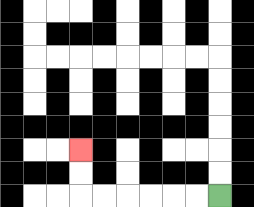{'start': '[9, 8]', 'end': '[3, 6]', 'path_directions': 'L,L,L,L,L,L,U,U', 'path_coordinates': '[[9, 8], [8, 8], [7, 8], [6, 8], [5, 8], [4, 8], [3, 8], [3, 7], [3, 6]]'}